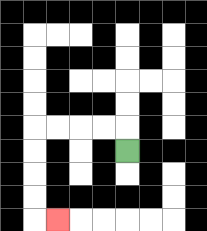{'start': '[5, 6]', 'end': '[2, 9]', 'path_directions': 'U,L,L,L,L,D,D,D,D,R', 'path_coordinates': '[[5, 6], [5, 5], [4, 5], [3, 5], [2, 5], [1, 5], [1, 6], [1, 7], [1, 8], [1, 9], [2, 9]]'}